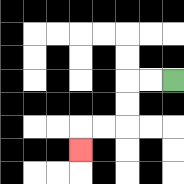{'start': '[7, 3]', 'end': '[3, 6]', 'path_directions': 'L,L,D,D,L,L,D', 'path_coordinates': '[[7, 3], [6, 3], [5, 3], [5, 4], [5, 5], [4, 5], [3, 5], [3, 6]]'}